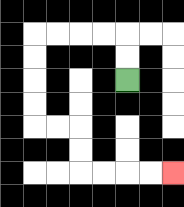{'start': '[5, 3]', 'end': '[7, 7]', 'path_directions': 'U,U,L,L,L,L,D,D,D,D,R,R,D,D,R,R,R,R', 'path_coordinates': '[[5, 3], [5, 2], [5, 1], [4, 1], [3, 1], [2, 1], [1, 1], [1, 2], [1, 3], [1, 4], [1, 5], [2, 5], [3, 5], [3, 6], [3, 7], [4, 7], [5, 7], [6, 7], [7, 7]]'}